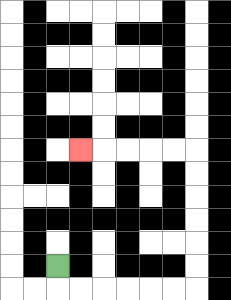{'start': '[2, 11]', 'end': '[3, 6]', 'path_directions': 'D,R,R,R,R,R,R,U,U,U,U,U,U,L,L,L,L,L', 'path_coordinates': '[[2, 11], [2, 12], [3, 12], [4, 12], [5, 12], [6, 12], [7, 12], [8, 12], [8, 11], [8, 10], [8, 9], [8, 8], [8, 7], [8, 6], [7, 6], [6, 6], [5, 6], [4, 6], [3, 6]]'}